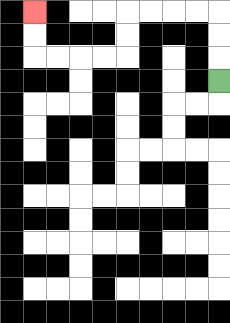{'start': '[9, 3]', 'end': '[1, 0]', 'path_directions': 'U,U,U,L,L,L,L,D,D,L,L,L,L,U,U', 'path_coordinates': '[[9, 3], [9, 2], [9, 1], [9, 0], [8, 0], [7, 0], [6, 0], [5, 0], [5, 1], [5, 2], [4, 2], [3, 2], [2, 2], [1, 2], [1, 1], [1, 0]]'}